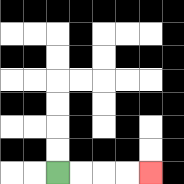{'start': '[2, 7]', 'end': '[6, 7]', 'path_directions': 'R,R,R,R', 'path_coordinates': '[[2, 7], [3, 7], [4, 7], [5, 7], [6, 7]]'}